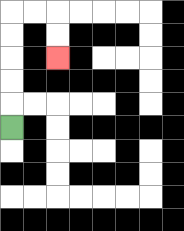{'start': '[0, 5]', 'end': '[2, 2]', 'path_directions': 'U,U,U,U,U,R,R,D,D', 'path_coordinates': '[[0, 5], [0, 4], [0, 3], [0, 2], [0, 1], [0, 0], [1, 0], [2, 0], [2, 1], [2, 2]]'}